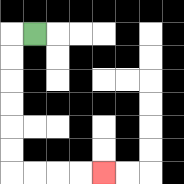{'start': '[1, 1]', 'end': '[4, 7]', 'path_directions': 'L,D,D,D,D,D,D,R,R,R,R', 'path_coordinates': '[[1, 1], [0, 1], [0, 2], [0, 3], [0, 4], [0, 5], [0, 6], [0, 7], [1, 7], [2, 7], [3, 7], [4, 7]]'}